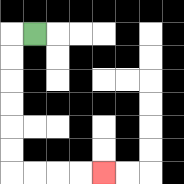{'start': '[1, 1]', 'end': '[4, 7]', 'path_directions': 'L,D,D,D,D,D,D,R,R,R,R', 'path_coordinates': '[[1, 1], [0, 1], [0, 2], [0, 3], [0, 4], [0, 5], [0, 6], [0, 7], [1, 7], [2, 7], [3, 7], [4, 7]]'}